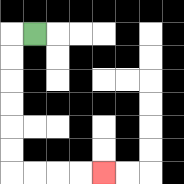{'start': '[1, 1]', 'end': '[4, 7]', 'path_directions': 'L,D,D,D,D,D,D,R,R,R,R', 'path_coordinates': '[[1, 1], [0, 1], [0, 2], [0, 3], [0, 4], [0, 5], [0, 6], [0, 7], [1, 7], [2, 7], [3, 7], [4, 7]]'}